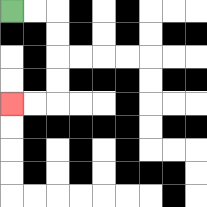{'start': '[0, 0]', 'end': '[0, 4]', 'path_directions': 'R,R,D,D,D,D,L,L', 'path_coordinates': '[[0, 0], [1, 0], [2, 0], [2, 1], [2, 2], [2, 3], [2, 4], [1, 4], [0, 4]]'}